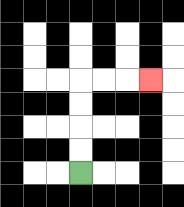{'start': '[3, 7]', 'end': '[6, 3]', 'path_directions': 'U,U,U,U,R,R,R', 'path_coordinates': '[[3, 7], [3, 6], [3, 5], [3, 4], [3, 3], [4, 3], [5, 3], [6, 3]]'}